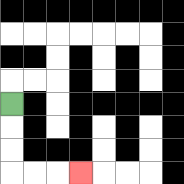{'start': '[0, 4]', 'end': '[3, 7]', 'path_directions': 'D,D,D,R,R,R', 'path_coordinates': '[[0, 4], [0, 5], [0, 6], [0, 7], [1, 7], [2, 7], [3, 7]]'}